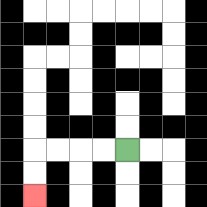{'start': '[5, 6]', 'end': '[1, 8]', 'path_directions': 'L,L,L,L,D,D', 'path_coordinates': '[[5, 6], [4, 6], [3, 6], [2, 6], [1, 6], [1, 7], [1, 8]]'}